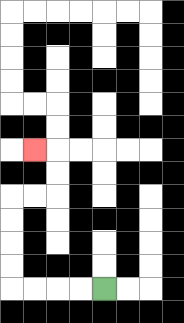{'start': '[4, 12]', 'end': '[1, 6]', 'path_directions': 'L,L,L,L,U,U,U,U,R,R,U,U,L', 'path_coordinates': '[[4, 12], [3, 12], [2, 12], [1, 12], [0, 12], [0, 11], [0, 10], [0, 9], [0, 8], [1, 8], [2, 8], [2, 7], [2, 6], [1, 6]]'}